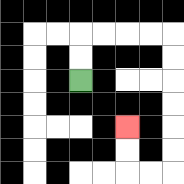{'start': '[3, 3]', 'end': '[5, 5]', 'path_directions': 'U,U,R,R,R,R,D,D,D,D,D,D,L,L,U,U', 'path_coordinates': '[[3, 3], [3, 2], [3, 1], [4, 1], [5, 1], [6, 1], [7, 1], [7, 2], [7, 3], [7, 4], [7, 5], [7, 6], [7, 7], [6, 7], [5, 7], [5, 6], [5, 5]]'}